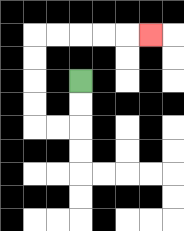{'start': '[3, 3]', 'end': '[6, 1]', 'path_directions': 'D,D,L,L,U,U,U,U,R,R,R,R,R', 'path_coordinates': '[[3, 3], [3, 4], [3, 5], [2, 5], [1, 5], [1, 4], [1, 3], [1, 2], [1, 1], [2, 1], [3, 1], [4, 1], [5, 1], [6, 1]]'}